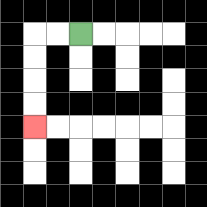{'start': '[3, 1]', 'end': '[1, 5]', 'path_directions': 'L,L,D,D,D,D', 'path_coordinates': '[[3, 1], [2, 1], [1, 1], [1, 2], [1, 3], [1, 4], [1, 5]]'}